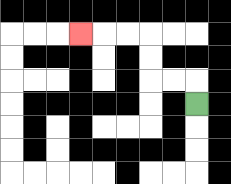{'start': '[8, 4]', 'end': '[3, 1]', 'path_directions': 'U,L,L,U,U,L,L,L', 'path_coordinates': '[[8, 4], [8, 3], [7, 3], [6, 3], [6, 2], [6, 1], [5, 1], [4, 1], [3, 1]]'}